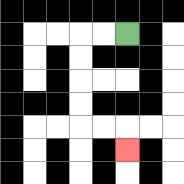{'start': '[5, 1]', 'end': '[5, 6]', 'path_directions': 'L,L,D,D,D,D,R,R,D', 'path_coordinates': '[[5, 1], [4, 1], [3, 1], [3, 2], [3, 3], [3, 4], [3, 5], [4, 5], [5, 5], [5, 6]]'}